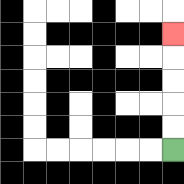{'start': '[7, 6]', 'end': '[7, 1]', 'path_directions': 'U,U,U,U,U', 'path_coordinates': '[[7, 6], [7, 5], [7, 4], [7, 3], [7, 2], [7, 1]]'}